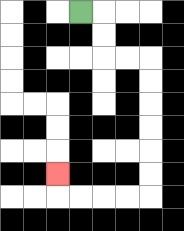{'start': '[3, 0]', 'end': '[2, 7]', 'path_directions': 'R,D,D,R,R,D,D,D,D,D,D,L,L,L,L,U', 'path_coordinates': '[[3, 0], [4, 0], [4, 1], [4, 2], [5, 2], [6, 2], [6, 3], [6, 4], [6, 5], [6, 6], [6, 7], [6, 8], [5, 8], [4, 8], [3, 8], [2, 8], [2, 7]]'}